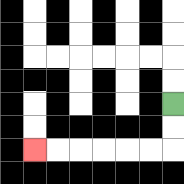{'start': '[7, 4]', 'end': '[1, 6]', 'path_directions': 'D,D,L,L,L,L,L,L', 'path_coordinates': '[[7, 4], [7, 5], [7, 6], [6, 6], [5, 6], [4, 6], [3, 6], [2, 6], [1, 6]]'}